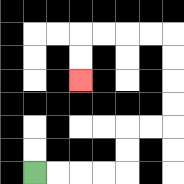{'start': '[1, 7]', 'end': '[3, 3]', 'path_directions': 'R,R,R,R,U,U,R,R,U,U,U,U,L,L,L,L,D,D', 'path_coordinates': '[[1, 7], [2, 7], [3, 7], [4, 7], [5, 7], [5, 6], [5, 5], [6, 5], [7, 5], [7, 4], [7, 3], [7, 2], [7, 1], [6, 1], [5, 1], [4, 1], [3, 1], [3, 2], [3, 3]]'}